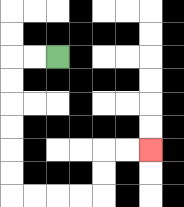{'start': '[2, 2]', 'end': '[6, 6]', 'path_directions': 'L,L,D,D,D,D,D,D,R,R,R,R,U,U,R,R', 'path_coordinates': '[[2, 2], [1, 2], [0, 2], [0, 3], [0, 4], [0, 5], [0, 6], [0, 7], [0, 8], [1, 8], [2, 8], [3, 8], [4, 8], [4, 7], [4, 6], [5, 6], [6, 6]]'}